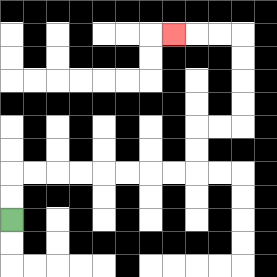{'start': '[0, 9]', 'end': '[7, 1]', 'path_directions': 'U,U,R,R,R,R,R,R,R,R,U,U,R,R,U,U,U,U,L,L,L', 'path_coordinates': '[[0, 9], [0, 8], [0, 7], [1, 7], [2, 7], [3, 7], [4, 7], [5, 7], [6, 7], [7, 7], [8, 7], [8, 6], [8, 5], [9, 5], [10, 5], [10, 4], [10, 3], [10, 2], [10, 1], [9, 1], [8, 1], [7, 1]]'}